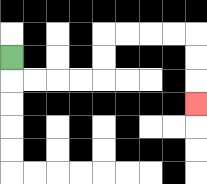{'start': '[0, 2]', 'end': '[8, 4]', 'path_directions': 'D,R,R,R,R,U,U,R,R,R,R,D,D,D', 'path_coordinates': '[[0, 2], [0, 3], [1, 3], [2, 3], [3, 3], [4, 3], [4, 2], [4, 1], [5, 1], [6, 1], [7, 1], [8, 1], [8, 2], [8, 3], [8, 4]]'}